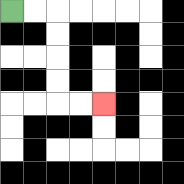{'start': '[0, 0]', 'end': '[4, 4]', 'path_directions': 'R,R,D,D,D,D,R,R', 'path_coordinates': '[[0, 0], [1, 0], [2, 0], [2, 1], [2, 2], [2, 3], [2, 4], [3, 4], [4, 4]]'}